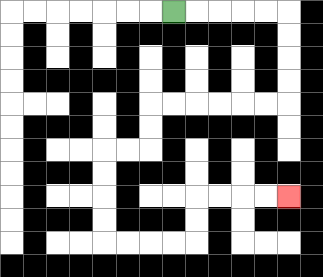{'start': '[7, 0]', 'end': '[12, 8]', 'path_directions': 'R,R,R,R,R,D,D,D,D,L,L,L,L,L,L,D,D,L,L,D,D,D,D,R,R,R,R,U,U,R,R,R,R', 'path_coordinates': '[[7, 0], [8, 0], [9, 0], [10, 0], [11, 0], [12, 0], [12, 1], [12, 2], [12, 3], [12, 4], [11, 4], [10, 4], [9, 4], [8, 4], [7, 4], [6, 4], [6, 5], [6, 6], [5, 6], [4, 6], [4, 7], [4, 8], [4, 9], [4, 10], [5, 10], [6, 10], [7, 10], [8, 10], [8, 9], [8, 8], [9, 8], [10, 8], [11, 8], [12, 8]]'}